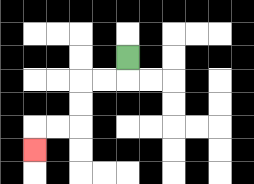{'start': '[5, 2]', 'end': '[1, 6]', 'path_directions': 'D,L,L,D,D,L,L,D', 'path_coordinates': '[[5, 2], [5, 3], [4, 3], [3, 3], [3, 4], [3, 5], [2, 5], [1, 5], [1, 6]]'}